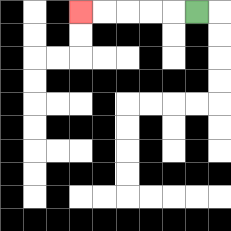{'start': '[8, 0]', 'end': '[3, 0]', 'path_directions': 'L,L,L,L,L', 'path_coordinates': '[[8, 0], [7, 0], [6, 0], [5, 0], [4, 0], [3, 0]]'}